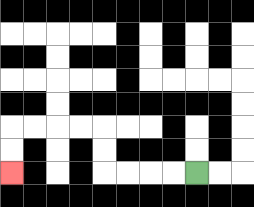{'start': '[8, 7]', 'end': '[0, 7]', 'path_directions': 'L,L,L,L,U,U,L,L,L,L,D,D', 'path_coordinates': '[[8, 7], [7, 7], [6, 7], [5, 7], [4, 7], [4, 6], [4, 5], [3, 5], [2, 5], [1, 5], [0, 5], [0, 6], [0, 7]]'}